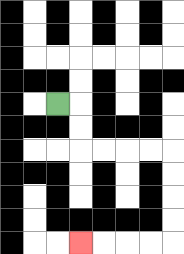{'start': '[2, 4]', 'end': '[3, 10]', 'path_directions': 'R,D,D,R,R,R,R,D,D,D,D,L,L,L,L', 'path_coordinates': '[[2, 4], [3, 4], [3, 5], [3, 6], [4, 6], [5, 6], [6, 6], [7, 6], [7, 7], [7, 8], [7, 9], [7, 10], [6, 10], [5, 10], [4, 10], [3, 10]]'}